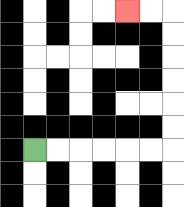{'start': '[1, 6]', 'end': '[5, 0]', 'path_directions': 'R,R,R,R,R,R,U,U,U,U,U,U,L,L', 'path_coordinates': '[[1, 6], [2, 6], [3, 6], [4, 6], [5, 6], [6, 6], [7, 6], [7, 5], [7, 4], [7, 3], [7, 2], [7, 1], [7, 0], [6, 0], [5, 0]]'}